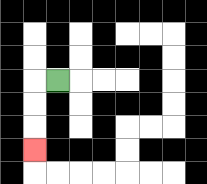{'start': '[2, 3]', 'end': '[1, 6]', 'path_directions': 'L,D,D,D', 'path_coordinates': '[[2, 3], [1, 3], [1, 4], [1, 5], [1, 6]]'}